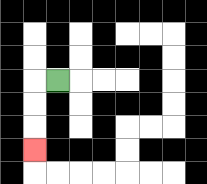{'start': '[2, 3]', 'end': '[1, 6]', 'path_directions': 'L,D,D,D', 'path_coordinates': '[[2, 3], [1, 3], [1, 4], [1, 5], [1, 6]]'}